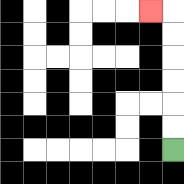{'start': '[7, 6]', 'end': '[6, 0]', 'path_directions': 'U,U,U,U,U,U,L', 'path_coordinates': '[[7, 6], [7, 5], [7, 4], [7, 3], [7, 2], [7, 1], [7, 0], [6, 0]]'}